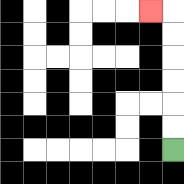{'start': '[7, 6]', 'end': '[6, 0]', 'path_directions': 'U,U,U,U,U,U,L', 'path_coordinates': '[[7, 6], [7, 5], [7, 4], [7, 3], [7, 2], [7, 1], [7, 0], [6, 0]]'}